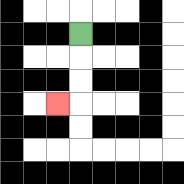{'start': '[3, 1]', 'end': '[2, 4]', 'path_directions': 'D,D,D,L', 'path_coordinates': '[[3, 1], [3, 2], [3, 3], [3, 4], [2, 4]]'}